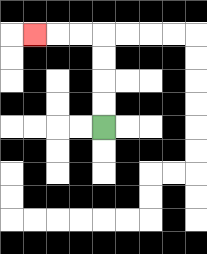{'start': '[4, 5]', 'end': '[1, 1]', 'path_directions': 'U,U,U,U,L,L,L', 'path_coordinates': '[[4, 5], [4, 4], [4, 3], [4, 2], [4, 1], [3, 1], [2, 1], [1, 1]]'}